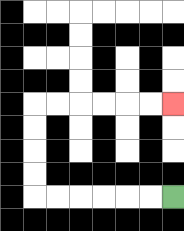{'start': '[7, 8]', 'end': '[7, 4]', 'path_directions': 'L,L,L,L,L,L,U,U,U,U,R,R,R,R,R,R', 'path_coordinates': '[[7, 8], [6, 8], [5, 8], [4, 8], [3, 8], [2, 8], [1, 8], [1, 7], [1, 6], [1, 5], [1, 4], [2, 4], [3, 4], [4, 4], [5, 4], [6, 4], [7, 4]]'}